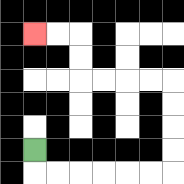{'start': '[1, 6]', 'end': '[1, 1]', 'path_directions': 'D,R,R,R,R,R,R,U,U,U,U,L,L,L,L,U,U,L,L', 'path_coordinates': '[[1, 6], [1, 7], [2, 7], [3, 7], [4, 7], [5, 7], [6, 7], [7, 7], [7, 6], [7, 5], [7, 4], [7, 3], [6, 3], [5, 3], [4, 3], [3, 3], [3, 2], [3, 1], [2, 1], [1, 1]]'}